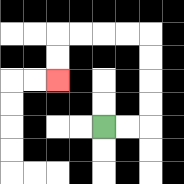{'start': '[4, 5]', 'end': '[2, 3]', 'path_directions': 'R,R,U,U,U,U,L,L,L,L,D,D', 'path_coordinates': '[[4, 5], [5, 5], [6, 5], [6, 4], [6, 3], [6, 2], [6, 1], [5, 1], [4, 1], [3, 1], [2, 1], [2, 2], [2, 3]]'}